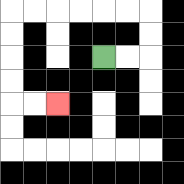{'start': '[4, 2]', 'end': '[2, 4]', 'path_directions': 'R,R,U,U,L,L,L,L,L,L,D,D,D,D,R,R', 'path_coordinates': '[[4, 2], [5, 2], [6, 2], [6, 1], [6, 0], [5, 0], [4, 0], [3, 0], [2, 0], [1, 0], [0, 0], [0, 1], [0, 2], [0, 3], [0, 4], [1, 4], [2, 4]]'}